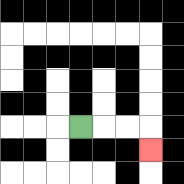{'start': '[3, 5]', 'end': '[6, 6]', 'path_directions': 'R,R,R,D', 'path_coordinates': '[[3, 5], [4, 5], [5, 5], [6, 5], [6, 6]]'}